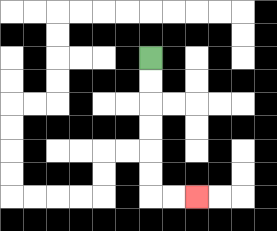{'start': '[6, 2]', 'end': '[8, 8]', 'path_directions': 'D,D,D,D,D,D,R,R', 'path_coordinates': '[[6, 2], [6, 3], [6, 4], [6, 5], [6, 6], [6, 7], [6, 8], [7, 8], [8, 8]]'}